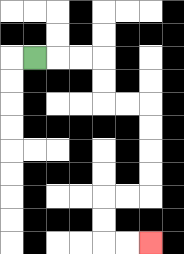{'start': '[1, 2]', 'end': '[6, 10]', 'path_directions': 'R,R,R,D,D,R,R,D,D,D,D,L,L,D,D,R,R', 'path_coordinates': '[[1, 2], [2, 2], [3, 2], [4, 2], [4, 3], [4, 4], [5, 4], [6, 4], [6, 5], [6, 6], [6, 7], [6, 8], [5, 8], [4, 8], [4, 9], [4, 10], [5, 10], [6, 10]]'}